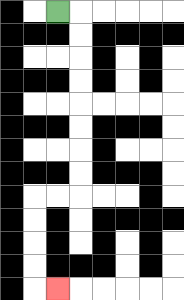{'start': '[2, 0]', 'end': '[2, 12]', 'path_directions': 'R,D,D,D,D,D,D,D,D,L,L,D,D,D,D,R', 'path_coordinates': '[[2, 0], [3, 0], [3, 1], [3, 2], [3, 3], [3, 4], [3, 5], [3, 6], [3, 7], [3, 8], [2, 8], [1, 8], [1, 9], [1, 10], [1, 11], [1, 12], [2, 12]]'}